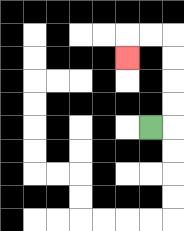{'start': '[6, 5]', 'end': '[5, 2]', 'path_directions': 'R,U,U,U,U,L,L,D', 'path_coordinates': '[[6, 5], [7, 5], [7, 4], [7, 3], [7, 2], [7, 1], [6, 1], [5, 1], [5, 2]]'}